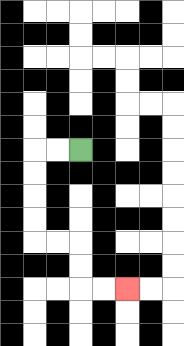{'start': '[3, 6]', 'end': '[5, 12]', 'path_directions': 'L,L,D,D,D,D,R,R,D,D,R,R', 'path_coordinates': '[[3, 6], [2, 6], [1, 6], [1, 7], [1, 8], [1, 9], [1, 10], [2, 10], [3, 10], [3, 11], [3, 12], [4, 12], [5, 12]]'}